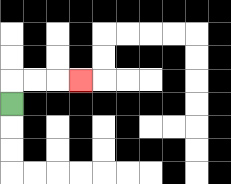{'start': '[0, 4]', 'end': '[3, 3]', 'path_directions': 'U,R,R,R', 'path_coordinates': '[[0, 4], [0, 3], [1, 3], [2, 3], [3, 3]]'}